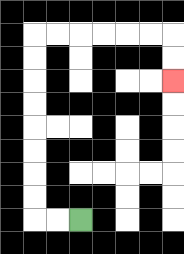{'start': '[3, 9]', 'end': '[7, 3]', 'path_directions': 'L,L,U,U,U,U,U,U,U,U,R,R,R,R,R,R,D,D', 'path_coordinates': '[[3, 9], [2, 9], [1, 9], [1, 8], [1, 7], [1, 6], [1, 5], [1, 4], [1, 3], [1, 2], [1, 1], [2, 1], [3, 1], [4, 1], [5, 1], [6, 1], [7, 1], [7, 2], [7, 3]]'}